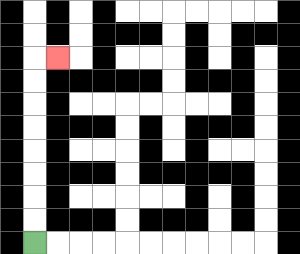{'start': '[1, 10]', 'end': '[2, 2]', 'path_directions': 'U,U,U,U,U,U,U,U,R', 'path_coordinates': '[[1, 10], [1, 9], [1, 8], [1, 7], [1, 6], [1, 5], [1, 4], [1, 3], [1, 2], [2, 2]]'}